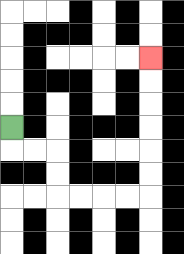{'start': '[0, 5]', 'end': '[6, 2]', 'path_directions': 'D,R,R,D,D,R,R,R,R,U,U,U,U,U,U', 'path_coordinates': '[[0, 5], [0, 6], [1, 6], [2, 6], [2, 7], [2, 8], [3, 8], [4, 8], [5, 8], [6, 8], [6, 7], [6, 6], [6, 5], [6, 4], [6, 3], [6, 2]]'}